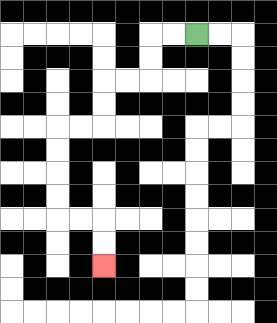{'start': '[8, 1]', 'end': '[4, 11]', 'path_directions': 'L,L,D,D,L,L,D,D,L,L,D,D,D,D,R,R,D,D', 'path_coordinates': '[[8, 1], [7, 1], [6, 1], [6, 2], [6, 3], [5, 3], [4, 3], [4, 4], [4, 5], [3, 5], [2, 5], [2, 6], [2, 7], [2, 8], [2, 9], [3, 9], [4, 9], [4, 10], [4, 11]]'}